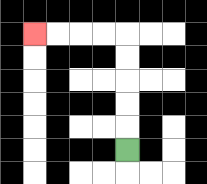{'start': '[5, 6]', 'end': '[1, 1]', 'path_directions': 'U,U,U,U,U,L,L,L,L', 'path_coordinates': '[[5, 6], [5, 5], [5, 4], [5, 3], [5, 2], [5, 1], [4, 1], [3, 1], [2, 1], [1, 1]]'}